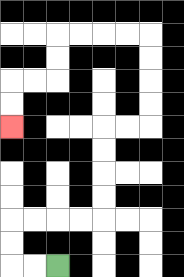{'start': '[2, 11]', 'end': '[0, 5]', 'path_directions': 'L,L,U,U,R,R,R,R,U,U,U,U,R,R,U,U,U,U,L,L,L,L,D,D,L,L,D,D', 'path_coordinates': '[[2, 11], [1, 11], [0, 11], [0, 10], [0, 9], [1, 9], [2, 9], [3, 9], [4, 9], [4, 8], [4, 7], [4, 6], [4, 5], [5, 5], [6, 5], [6, 4], [6, 3], [6, 2], [6, 1], [5, 1], [4, 1], [3, 1], [2, 1], [2, 2], [2, 3], [1, 3], [0, 3], [0, 4], [0, 5]]'}